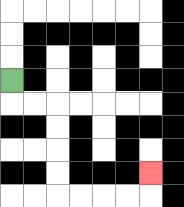{'start': '[0, 3]', 'end': '[6, 7]', 'path_directions': 'D,R,R,D,D,D,D,R,R,R,R,U', 'path_coordinates': '[[0, 3], [0, 4], [1, 4], [2, 4], [2, 5], [2, 6], [2, 7], [2, 8], [3, 8], [4, 8], [5, 8], [6, 8], [6, 7]]'}